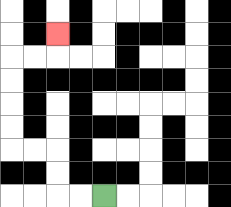{'start': '[4, 8]', 'end': '[2, 1]', 'path_directions': 'L,L,U,U,L,L,U,U,U,U,R,R,U', 'path_coordinates': '[[4, 8], [3, 8], [2, 8], [2, 7], [2, 6], [1, 6], [0, 6], [0, 5], [0, 4], [0, 3], [0, 2], [1, 2], [2, 2], [2, 1]]'}